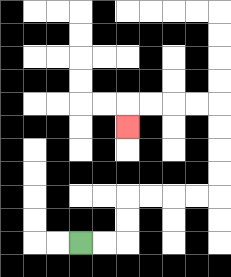{'start': '[3, 10]', 'end': '[5, 5]', 'path_directions': 'R,R,U,U,R,R,R,R,U,U,U,U,L,L,L,L,D', 'path_coordinates': '[[3, 10], [4, 10], [5, 10], [5, 9], [5, 8], [6, 8], [7, 8], [8, 8], [9, 8], [9, 7], [9, 6], [9, 5], [9, 4], [8, 4], [7, 4], [6, 4], [5, 4], [5, 5]]'}